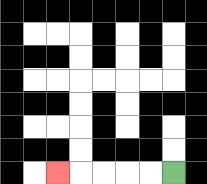{'start': '[7, 7]', 'end': '[2, 7]', 'path_directions': 'L,L,L,L,L', 'path_coordinates': '[[7, 7], [6, 7], [5, 7], [4, 7], [3, 7], [2, 7]]'}